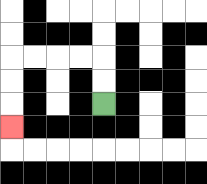{'start': '[4, 4]', 'end': '[0, 5]', 'path_directions': 'U,U,L,L,L,L,D,D,D', 'path_coordinates': '[[4, 4], [4, 3], [4, 2], [3, 2], [2, 2], [1, 2], [0, 2], [0, 3], [0, 4], [0, 5]]'}